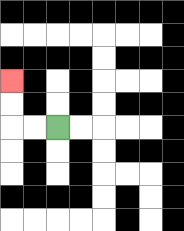{'start': '[2, 5]', 'end': '[0, 3]', 'path_directions': 'L,L,U,U', 'path_coordinates': '[[2, 5], [1, 5], [0, 5], [0, 4], [0, 3]]'}